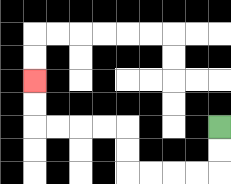{'start': '[9, 5]', 'end': '[1, 3]', 'path_directions': 'D,D,L,L,L,L,U,U,L,L,L,L,U,U', 'path_coordinates': '[[9, 5], [9, 6], [9, 7], [8, 7], [7, 7], [6, 7], [5, 7], [5, 6], [5, 5], [4, 5], [3, 5], [2, 5], [1, 5], [1, 4], [1, 3]]'}